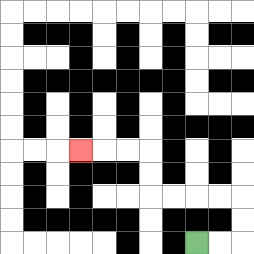{'start': '[8, 10]', 'end': '[3, 6]', 'path_directions': 'R,R,U,U,L,L,L,L,U,U,L,L,L', 'path_coordinates': '[[8, 10], [9, 10], [10, 10], [10, 9], [10, 8], [9, 8], [8, 8], [7, 8], [6, 8], [6, 7], [6, 6], [5, 6], [4, 6], [3, 6]]'}